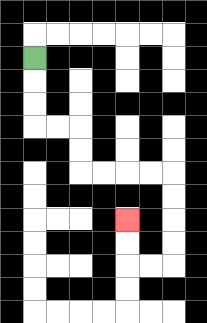{'start': '[1, 2]', 'end': '[5, 9]', 'path_directions': 'D,D,D,R,R,D,D,R,R,R,R,D,D,D,D,L,L,U,U', 'path_coordinates': '[[1, 2], [1, 3], [1, 4], [1, 5], [2, 5], [3, 5], [3, 6], [3, 7], [4, 7], [5, 7], [6, 7], [7, 7], [7, 8], [7, 9], [7, 10], [7, 11], [6, 11], [5, 11], [5, 10], [5, 9]]'}